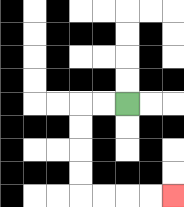{'start': '[5, 4]', 'end': '[7, 8]', 'path_directions': 'L,L,D,D,D,D,R,R,R,R', 'path_coordinates': '[[5, 4], [4, 4], [3, 4], [3, 5], [3, 6], [3, 7], [3, 8], [4, 8], [5, 8], [6, 8], [7, 8]]'}